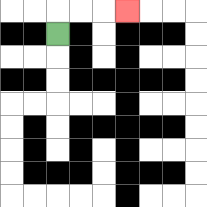{'start': '[2, 1]', 'end': '[5, 0]', 'path_directions': 'U,R,R,R', 'path_coordinates': '[[2, 1], [2, 0], [3, 0], [4, 0], [5, 0]]'}